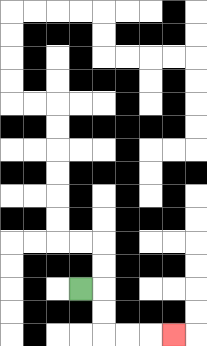{'start': '[3, 12]', 'end': '[7, 14]', 'path_directions': 'R,D,D,R,R,R', 'path_coordinates': '[[3, 12], [4, 12], [4, 13], [4, 14], [5, 14], [6, 14], [7, 14]]'}